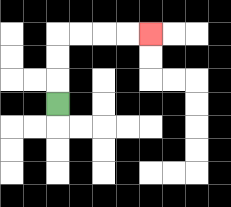{'start': '[2, 4]', 'end': '[6, 1]', 'path_directions': 'U,U,U,R,R,R,R', 'path_coordinates': '[[2, 4], [2, 3], [2, 2], [2, 1], [3, 1], [4, 1], [5, 1], [6, 1]]'}